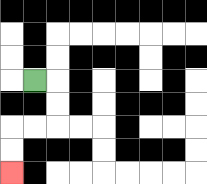{'start': '[1, 3]', 'end': '[0, 7]', 'path_directions': 'R,D,D,L,L,D,D', 'path_coordinates': '[[1, 3], [2, 3], [2, 4], [2, 5], [1, 5], [0, 5], [0, 6], [0, 7]]'}